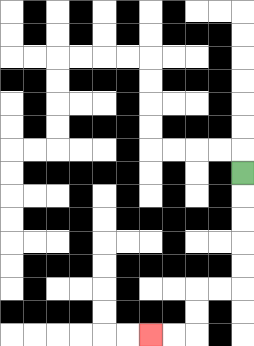{'start': '[10, 7]', 'end': '[6, 14]', 'path_directions': 'D,D,D,D,D,L,L,D,D,L,L', 'path_coordinates': '[[10, 7], [10, 8], [10, 9], [10, 10], [10, 11], [10, 12], [9, 12], [8, 12], [8, 13], [8, 14], [7, 14], [6, 14]]'}